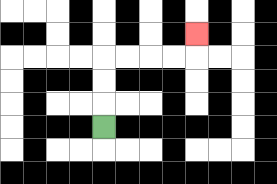{'start': '[4, 5]', 'end': '[8, 1]', 'path_directions': 'U,U,U,R,R,R,R,U', 'path_coordinates': '[[4, 5], [4, 4], [4, 3], [4, 2], [5, 2], [6, 2], [7, 2], [8, 2], [8, 1]]'}